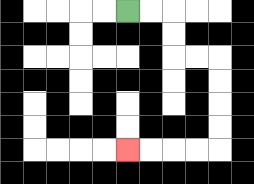{'start': '[5, 0]', 'end': '[5, 6]', 'path_directions': 'R,R,D,D,R,R,D,D,D,D,L,L,L,L', 'path_coordinates': '[[5, 0], [6, 0], [7, 0], [7, 1], [7, 2], [8, 2], [9, 2], [9, 3], [9, 4], [9, 5], [9, 6], [8, 6], [7, 6], [6, 6], [5, 6]]'}